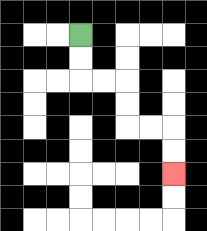{'start': '[3, 1]', 'end': '[7, 7]', 'path_directions': 'D,D,R,R,D,D,R,R,D,D', 'path_coordinates': '[[3, 1], [3, 2], [3, 3], [4, 3], [5, 3], [5, 4], [5, 5], [6, 5], [7, 5], [7, 6], [7, 7]]'}